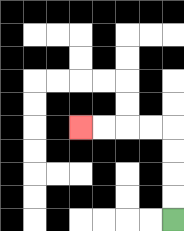{'start': '[7, 9]', 'end': '[3, 5]', 'path_directions': 'U,U,U,U,L,L,L,L', 'path_coordinates': '[[7, 9], [7, 8], [7, 7], [7, 6], [7, 5], [6, 5], [5, 5], [4, 5], [3, 5]]'}